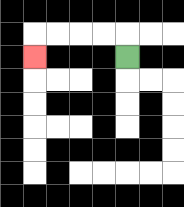{'start': '[5, 2]', 'end': '[1, 2]', 'path_directions': 'U,L,L,L,L,D', 'path_coordinates': '[[5, 2], [5, 1], [4, 1], [3, 1], [2, 1], [1, 1], [1, 2]]'}